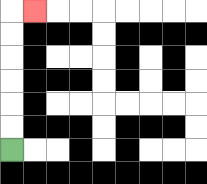{'start': '[0, 6]', 'end': '[1, 0]', 'path_directions': 'U,U,U,U,U,U,R', 'path_coordinates': '[[0, 6], [0, 5], [0, 4], [0, 3], [0, 2], [0, 1], [0, 0], [1, 0]]'}